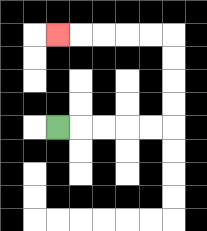{'start': '[2, 5]', 'end': '[2, 1]', 'path_directions': 'R,R,R,R,R,U,U,U,U,L,L,L,L,L', 'path_coordinates': '[[2, 5], [3, 5], [4, 5], [5, 5], [6, 5], [7, 5], [7, 4], [7, 3], [7, 2], [7, 1], [6, 1], [5, 1], [4, 1], [3, 1], [2, 1]]'}